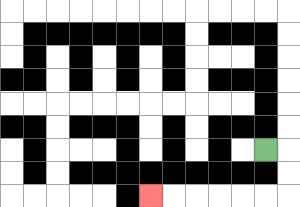{'start': '[11, 6]', 'end': '[6, 8]', 'path_directions': 'R,D,D,L,L,L,L,L,L', 'path_coordinates': '[[11, 6], [12, 6], [12, 7], [12, 8], [11, 8], [10, 8], [9, 8], [8, 8], [7, 8], [6, 8]]'}